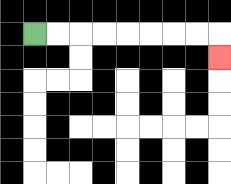{'start': '[1, 1]', 'end': '[9, 2]', 'path_directions': 'R,R,R,R,R,R,R,R,D', 'path_coordinates': '[[1, 1], [2, 1], [3, 1], [4, 1], [5, 1], [6, 1], [7, 1], [8, 1], [9, 1], [9, 2]]'}